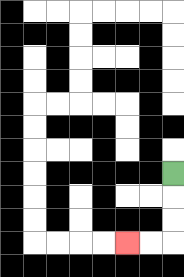{'start': '[7, 7]', 'end': '[5, 10]', 'path_directions': 'D,D,D,L,L', 'path_coordinates': '[[7, 7], [7, 8], [7, 9], [7, 10], [6, 10], [5, 10]]'}